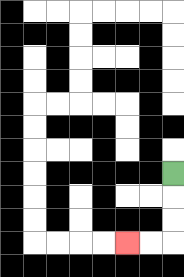{'start': '[7, 7]', 'end': '[5, 10]', 'path_directions': 'D,D,D,L,L', 'path_coordinates': '[[7, 7], [7, 8], [7, 9], [7, 10], [6, 10], [5, 10]]'}